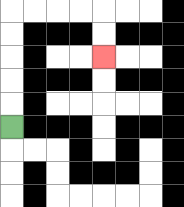{'start': '[0, 5]', 'end': '[4, 2]', 'path_directions': 'U,U,U,U,U,R,R,R,R,D,D', 'path_coordinates': '[[0, 5], [0, 4], [0, 3], [0, 2], [0, 1], [0, 0], [1, 0], [2, 0], [3, 0], [4, 0], [4, 1], [4, 2]]'}